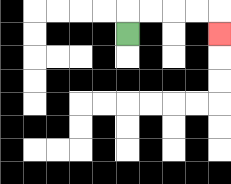{'start': '[5, 1]', 'end': '[9, 1]', 'path_directions': 'U,R,R,R,R,D', 'path_coordinates': '[[5, 1], [5, 0], [6, 0], [7, 0], [8, 0], [9, 0], [9, 1]]'}